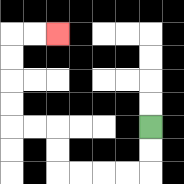{'start': '[6, 5]', 'end': '[2, 1]', 'path_directions': 'D,D,L,L,L,L,U,U,L,L,U,U,U,U,R,R', 'path_coordinates': '[[6, 5], [6, 6], [6, 7], [5, 7], [4, 7], [3, 7], [2, 7], [2, 6], [2, 5], [1, 5], [0, 5], [0, 4], [0, 3], [0, 2], [0, 1], [1, 1], [2, 1]]'}